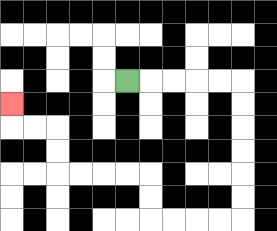{'start': '[5, 3]', 'end': '[0, 4]', 'path_directions': 'R,R,R,R,R,D,D,D,D,D,D,L,L,L,L,U,U,L,L,L,L,U,U,L,L,U', 'path_coordinates': '[[5, 3], [6, 3], [7, 3], [8, 3], [9, 3], [10, 3], [10, 4], [10, 5], [10, 6], [10, 7], [10, 8], [10, 9], [9, 9], [8, 9], [7, 9], [6, 9], [6, 8], [6, 7], [5, 7], [4, 7], [3, 7], [2, 7], [2, 6], [2, 5], [1, 5], [0, 5], [0, 4]]'}